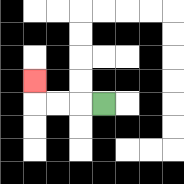{'start': '[4, 4]', 'end': '[1, 3]', 'path_directions': 'L,L,L,U', 'path_coordinates': '[[4, 4], [3, 4], [2, 4], [1, 4], [1, 3]]'}